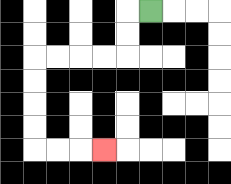{'start': '[6, 0]', 'end': '[4, 6]', 'path_directions': 'L,D,D,L,L,L,L,D,D,D,D,R,R,R', 'path_coordinates': '[[6, 0], [5, 0], [5, 1], [5, 2], [4, 2], [3, 2], [2, 2], [1, 2], [1, 3], [1, 4], [1, 5], [1, 6], [2, 6], [3, 6], [4, 6]]'}